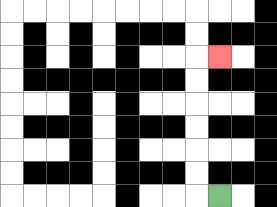{'start': '[9, 8]', 'end': '[9, 2]', 'path_directions': 'L,U,U,U,U,U,U,R', 'path_coordinates': '[[9, 8], [8, 8], [8, 7], [8, 6], [8, 5], [8, 4], [8, 3], [8, 2], [9, 2]]'}